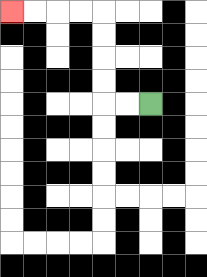{'start': '[6, 4]', 'end': '[0, 0]', 'path_directions': 'L,L,U,U,U,U,L,L,L,L', 'path_coordinates': '[[6, 4], [5, 4], [4, 4], [4, 3], [4, 2], [4, 1], [4, 0], [3, 0], [2, 0], [1, 0], [0, 0]]'}